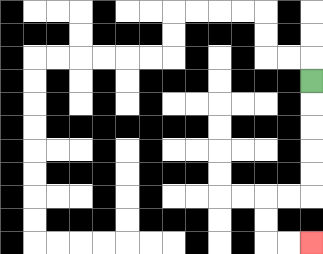{'start': '[13, 3]', 'end': '[13, 10]', 'path_directions': 'D,D,D,D,D,L,L,D,D,R,R', 'path_coordinates': '[[13, 3], [13, 4], [13, 5], [13, 6], [13, 7], [13, 8], [12, 8], [11, 8], [11, 9], [11, 10], [12, 10], [13, 10]]'}